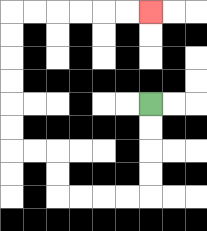{'start': '[6, 4]', 'end': '[6, 0]', 'path_directions': 'D,D,D,D,L,L,L,L,U,U,L,L,U,U,U,U,U,U,R,R,R,R,R,R', 'path_coordinates': '[[6, 4], [6, 5], [6, 6], [6, 7], [6, 8], [5, 8], [4, 8], [3, 8], [2, 8], [2, 7], [2, 6], [1, 6], [0, 6], [0, 5], [0, 4], [0, 3], [0, 2], [0, 1], [0, 0], [1, 0], [2, 0], [3, 0], [4, 0], [5, 0], [6, 0]]'}